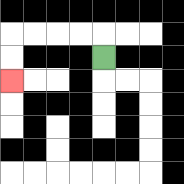{'start': '[4, 2]', 'end': '[0, 3]', 'path_directions': 'U,L,L,L,L,D,D', 'path_coordinates': '[[4, 2], [4, 1], [3, 1], [2, 1], [1, 1], [0, 1], [0, 2], [0, 3]]'}